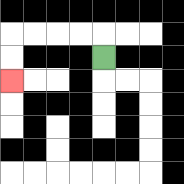{'start': '[4, 2]', 'end': '[0, 3]', 'path_directions': 'U,L,L,L,L,D,D', 'path_coordinates': '[[4, 2], [4, 1], [3, 1], [2, 1], [1, 1], [0, 1], [0, 2], [0, 3]]'}